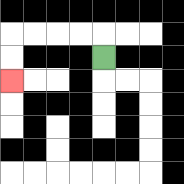{'start': '[4, 2]', 'end': '[0, 3]', 'path_directions': 'U,L,L,L,L,D,D', 'path_coordinates': '[[4, 2], [4, 1], [3, 1], [2, 1], [1, 1], [0, 1], [0, 2], [0, 3]]'}